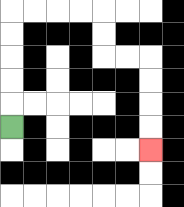{'start': '[0, 5]', 'end': '[6, 6]', 'path_directions': 'U,U,U,U,U,R,R,R,R,D,D,R,R,D,D,D,D', 'path_coordinates': '[[0, 5], [0, 4], [0, 3], [0, 2], [0, 1], [0, 0], [1, 0], [2, 0], [3, 0], [4, 0], [4, 1], [4, 2], [5, 2], [6, 2], [6, 3], [6, 4], [6, 5], [6, 6]]'}